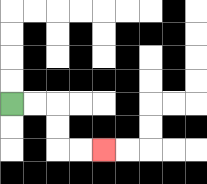{'start': '[0, 4]', 'end': '[4, 6]', 'path_directions': 'R,R,D,D,R,R', 'path_coordinates': '[[0, 4], [1, 4], [2, 4], [2, 5], [2, 6], [3, 6], [4, 6]]'}